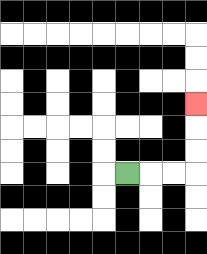{'start': '[5, 7]', 'end': '[8, 4]', 'path_directions': 'R,R,R,U,U,U', 'path_coordinates': '[[5, 7], [6, 7], [7, 7], [8, 7], [8, 6], [8, 5], [8, 4]]'}